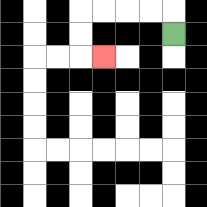{'start': '[7, 1]', 'end': '[4, 2]', 'path_directions': 'U,L,L,L,L,D,D,R', 'path_coordinates': '[[7, 1], [7, 0], [6, 0], [5, 0], [4, 0], [3, 0], [3, 1], [3, 2], [4, 2]]'}